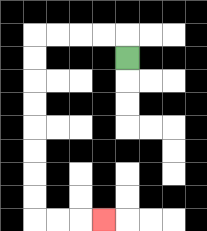{'start': '[5, 2]', 'end': '[4, 9]', 'path_directions': 'U,L,L,L,L,D,D,D,D,D,D,D,D,R,R,R', 'path_coordinates': '[[5, 2], [5, 1], [4, 1], [3, 1], [2, 1], [1, 1], [1, 2], [1, 3], [1, 4], [1, 5], [1, 6], [1, 7], [1, 8], [1, 9], [2, 9], [3, 9], [4, 9]]'}